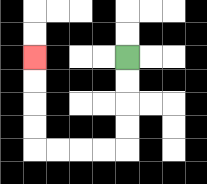{'start': '[5, 2]', 'end': '[1, 2]', 'path_directions': 'D,D,D,D,L,L,L,L,U,U,U,U', 'path_coordinates': '[[5, 2], [5, 3], [5, 4], [5, 5], [5, 6], [4, 6], [3, 6], [2, 6], [1, 6], [1, 5], [1, 4], [1, 3], [1, 2]]'}